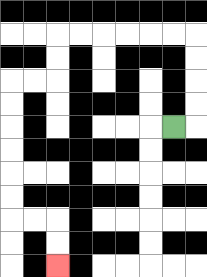{'start': '[7, 5]', 'end': '[2, 11]', 'path_directions': 'R,U,U,U,U,L,L,L,L,L,L,D,D,L,L,D,D,D,D,D,D,R,R,D,D', 'path_coordinates': '[[7, 5], [8, 5], [8, 4], [8, 3], [8, 2], [8, 1], [7, 1], [6, 1], [5, 1], [4, 1], [3, 1], [2, 1], [2, 2], [2, 3], [1, 3], [0, 3], [0, 4], [0, 5], [0, 6], [0, 7], [0, 8], [0, 9], [1, 9], [2, 9], [2, 10], [2, 11]]'}